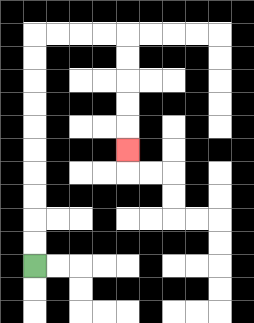{'start': '[1, 11]', 'end': '[5, 6]', 'path_directions': 'U,U,U,U,U,U,U,U,U,U,R,R,R,R,D,D,D,D,D', 'path_coordinates': '[[1, 11], [1, 10], [1, 9], [1, 8], [1, 7], [1, 6], [1, 5], [1, 4], [1, 3], [1, 2], [1, 1], [2, 1], [3, 1], [4, 1], [5, 1], [5, 2], [5, 3], [5, 4], [5, 5], [5, 6]]'}